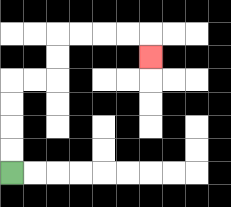{'start': '[0, 7]', 'end': '[6, 2]', 'path_directions': 'U,U,U,U,R,R,U,U,R,R,R,R,D', 'path_coordinates': '[[0, 7], [0, 6], [0, 5], [0, 4], [0, 3], [1, 3], [2, 3], [2, 2], [2, 1], [3, 1], [4, 1], [5, 1], [6, 1], [6, 2]]'}